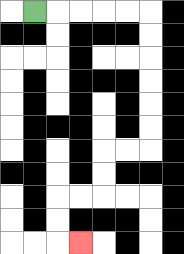{'start': '[1, 0]', 'end': '[3, 10]', 'path_directions': 'R,R,R,R,R,D,D,D,D,D,D,L,L,D,D,L,L,D,D,R', 'path_coordinates': '[[1, 0], [2, 0], [3, 0], [4, 0], [5, 0], [6, 0], [6, 1], [6, 2], [6, 3], [6, 4], [6, 5], [6, 6], [5, 6], [4, 6], [4, 7], [4, 8], [3, 8], [2, 8], [2, 9], [2, 10], [3, 10]]'}